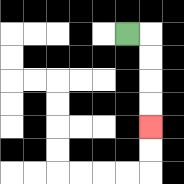{'start': '[5, 1]', 'end': '[6, 5]', 'path_directions': 'R,D,D,D,D', 'path_coordinates': '[[5, 1], [6, 1], [6, 2], [6, 3], [6, 4], [6, 5]]'}